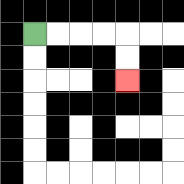{'start': '[1, 1]', 'end': '[5, 3]', 'path_directions': 'R,R,R,R,D,D', 'path_coordinates': '[[1, 1], [2, 1], [3, 1], [4, 1], [5, 1], [5, 2], [5, 3]]'}